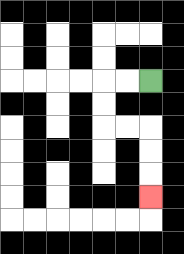{'start': '[6, 3]', 'end': '[6, 8]', 'path_directions': 'L,L,D,D,R,R,D,D,D', 'path_coordinates': '[[6, 3], [5, 3], [4, 3], [4, 4], [4, 5], [5, 5], [6, 5], [6, 6], [6, 7], [6, 8]]'}